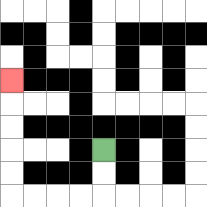{'start': '[4, 6]', 'end': '[0, 3]', 'path_directions': 'D,D,L,L,L,L,U,U,U,U,U', 'path_coordinates': '[[4, 6], [4, 7], [4, 8], [3, 8], [2, 8], [1, 8], [0, 8], [0, 7], [0, 6], [0, 5], [0, 4], [0, 3]]'}